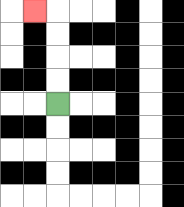{'start': '[2, 4]', 'end': '[1, 0]', 'path_directions': 'U,U,U,U,L', 'path_coordinates': '[[2, 4], [2, 3], [2, 2], [2, 1], [2, 0], [1, 0]]'}